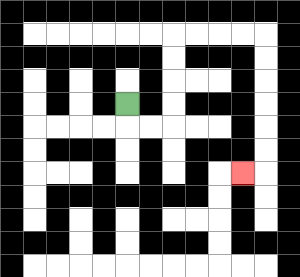{'start': '[5, 4]', 'end': '[10, 7]', 'path_directions': 'D,R,R,U,U,U,U,R,R,R,R,D,D,D,D,D,D,L', 'path_coordinates': '[[5, 4], [5, 5], [6, 5], [7, 5], [7, 4], [7, 3], [7, 2], [7, 1], [8, 1], [9, 1], [10, 1], [11, 1], [11, 2], [11, 3], [11, 4], [11, 5], [11, 6], [11, 7], [10, 7]]'}